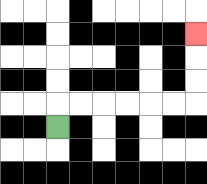{'start': '[2, 5]', 'end': '[8, 1]', 'path_directions': 'U,R,R,R,R,R,R,U,U,U', 'path_coordinates': '[[2, 5], [2, 4], [3, 4], [4, 4], [5, 4], [6, 4], [7, 4], [8, 4], [8, 3], [8, 2], [8, 1]]'}